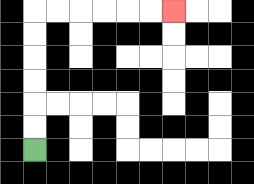{'start': '[1, 6]', 'end': '[7, 0]', 'path_directions': 'U,U,U,U,U,U,R,R,R,R,R,R', 'path_coordinates': '[[1, 6], [1, 5], [1, 4], [1, 3], [1, 2], [1, 1], [1, 0], [2, 0], [3, 0], [4, 0], [5, 0], [6, 0], [7, 0]]'}